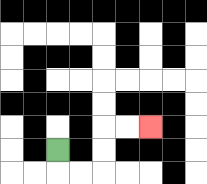{'start': '[2, 6]', 'end': '[6, 5]', 'path_directions': 'D,R,R,U,U,R,R', 'path_coordinates': '[[2, 6], [2, 7], [3, 7], [4, 7], [4, 6], [4, 5], [5, 5], [6, 5]]'}